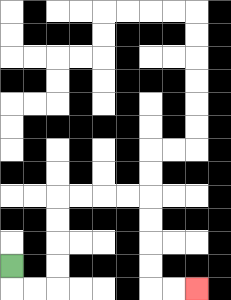{'start': '[0, 11]', 'end': '[8, 12]', 'path_directions': 'D,R,R,U,U,U,U,R,R,R,R,D,D,D,D,R,R', 'path_coordinates': '[[0, 11], [0, 12], [1, 12], [2, 12], [2, 11], [2, 10], [2, 9], [2, 8], [3, 8], [4, 8], [5, 8], [6, 8], [6, 9], [6, 10], [6, 11], [6, 12], [7, 12], [8, 12]]'}